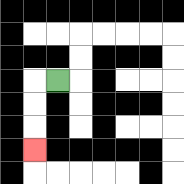{'start': '[2, 3]', 'end': '[1, 6]', 'path_directions': 'L,D,D,D', 'path_coordinates': '[[2, 3], [1, 3], [1, 4], [1, 5], [1, 6]]'}